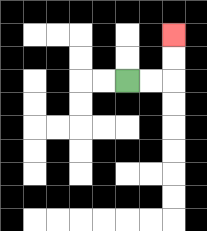{'start': '[5, 3]', 'end': '[7, 1]', 'path_directions': 'R,R,U,U', 'path_coordinates': '[[5, 3], [6, 3], [7, 3], [7, 2], [7, 1]]'}